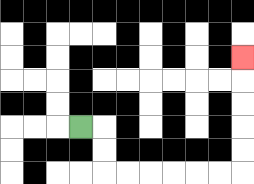{'start': '[3, 5]', 'end': '[10, 2]', 'path_directions': 'R,D,D,R,R,R,R,R,R,U,U,U,U,U', 'path_coordinates': '[[3, 5], [4, 5], [4, 6], [4, 7], [5, 7], [6, 7], [7, 7], [8, 7], [9, 7], [10, 7], [10, 6], [10, 5], [10, 4], [10, 3], [10, 2]]'}